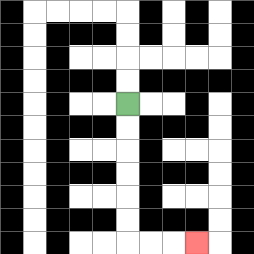{'start': '[5, 4]', 'end': '[8, 10]', 'path_directions': 'D,D,D,D,D,D,R,R,R', 'path_coordinates': '[[5, 4], [5, 5], [5, 6], [5, 7], [5, 8], [5, 9], [5, 10], [6, 10], [7, 10], [8, 10]]'}